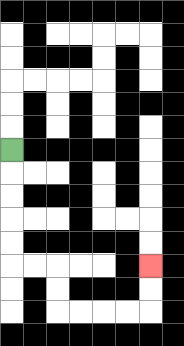{'start': '[0, 6]', 'end': '[6, 11]', 'path_directions': 'D,D,D,D,D,R,R,D,D,R,R,R,R,U,U', 'path_coordinates': '[[0, 6], [0, 7], [0, 8], [0, 9], [0, 10], [0, 11], [1, 11], [2, 11], [2, 12], [2, 13], [3, 13], [4, 13], [5, 13], [6, 13], [6, 12], [6, 11]]'}